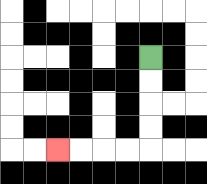{'start': '[6, 2]', 'end': '[2, 6]', 'path_directions': 'D,D,D,D,L,L,L,L', 'path_coordinates': '[[6, 2], [6, 3], [6, 4], [6, 5], [6, 6], [5, 6], [4, 6], [3, 6], [2, 6]]'}